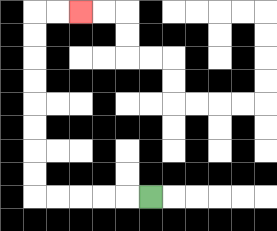{'start': '[6, 8]', 'end': '[3, 0]', 'path_directions': 'L,L,L,L,L,U,U,U,U,U,U,U,U,R,R', 'path_coordinates': '[[6, 8], [5, 8], [4, 8], [3, 8], [2, 8], [1, 8], [1, 7], [1, 6], [1, 5], [1, 4], [1, 3], [1, 2], [1, 1], [1, 0], [2, 0], [3, 0]]'}